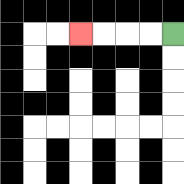{'start': '[7, 1]', 'end': '[3, 1]', 'path_directions': 'L,L,L,L', 'path_coordinates': '[[7, 1], [6, 1], [5, 1], [4, 1], [3, 1]]'}